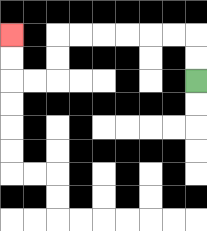{'start': '[8, 3]', 'end': '[0, 1]', 'path_directions': 'U,U,L,L,L,L,L,L,D,D,L,L,U,U', 'path_coordinates': '[[8, 3], [8, 2], [8, 1], [7, 1], [6, 1], [5, 1], [4, 1], [3, 1], [2, 1], [2, 2], [2, 3], [1, 3], [0, 3], [0, 2], [0, 1]]'}